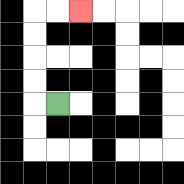{'start': '[2, 4]', 'end': '[3, 0]', 'path_directions': 'L,U,U,U,U,R,R', 'path_coordinates': '[[2, 4], [1, 4], [1, 3], [1, 2], [1, 1], [1, 0], [2, 0], [3, 0]]'}